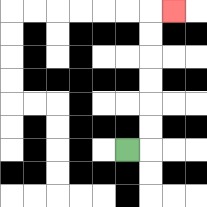{'start': '[5, 6]', 'end': '[7, 0]', 'path_directions': 'R,U,U,U,U,U,U,R', 'path_coordinates': '[[5, 6], [6, 6], [6, 5], [6, 4], [6, 3], [6, 2], [6, 1], [6, 0], [7, 0]]'}